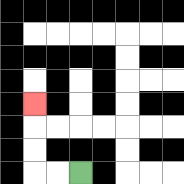{'start': '[3, 7]', 'end': '[1, 4]', 'path_directions': 'L,L,U,U,U', 'path_coordinates': '[[3, 7], [2, 7], [1, 7], [1, 6], [1, 5], [1, 4]]'}